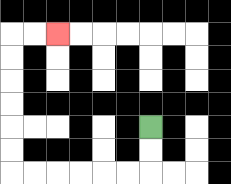{'start': '[6, 5]', 'end': '[2, 1]', 'path_directions': 'D,D,L,L,L,L,L,L,U,U,U,U,U,U,R,R', 'path_coordinates': '[[6, 5], [6, 6], [6, 7], [5, 7], [4, 7], [3, 7], [2, 7], [1, 7], [0, 7], [0, 6], [0, 5], [0, 4], [0, 3], [0, 2], [0, 1], [1, 1], [2, 1]]'}